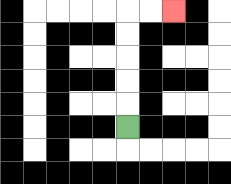{'start': '[5, 5]', 'end': '[7, 0]', 'path_directions': 'U,U,U,U,U,R,R', 'path_coordinates': '[[5, 5], [5, 4], [5, 3], [5, 2], [5, 1], [5, 0], [6, 0], [7, 0]]'}